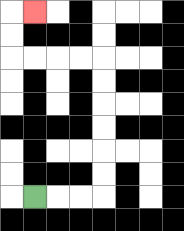{'start': '[1, 8]', 'end': '[1, 0]', 'path_directions': 'R,R,R,U,U,U,U,U,U,L,L,L,L,U,U,R', 'path_coordinates': '[[1, 8], [2, 8], [3, 8], [4, 8], [4, 7], [4, 6], [4, 5], [4, 4], [4, 3], [4, 2], [3, 2], [2, 2], [1, 2], [0, 2], [0, 1], [0, 0], [1, 0]]'}